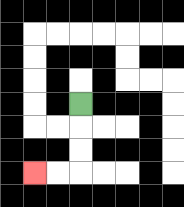{'start': '[3, 4]', 'end': '[1, 7]', 'path_directions': 'D,D,D,L,L', 'path_coordinates': '[[3, 4], [3, 5], [3, 6], [3, 7], [2, 7], [1, 7]]'}